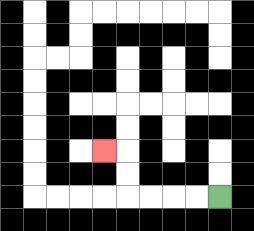{'start': '[9, 8]', 'end': '[4, 6]', 'path_directions': 'L,L,L,L,U,U,L', 'path_coordinates': '[[9, 8], [8, 8], [7, 8], [6, 8], [5, 8], [5, 7], [5, 6], [4, 6]]'}